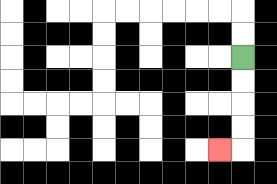{'start': '[10, 2]', 'end': '[9, 6]', 'path_directions': 'D,D,D,D,L', 'path_coordinates': '[[10, 2], [10, 3], [10, 4], [10, 5], [10, 6], [9, 6]]'}